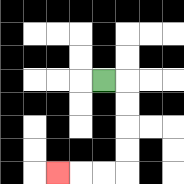{'start': '[4, 3]', 'end': '[2, 7]', 'path_directions': 'R,D,D,D,D,L,L,L', 'path_coordinates': '[[4, 3], [5, 3], [5, 4], [5, 5], [5, 6], [5, 7], [4, 7], [3, 7], [2, 7]]'}